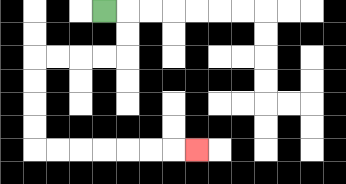{'start': '[4, 0]', 'end': '[8, 6]', 'path_directions': 'R,D,D,L,L,L,L,D,D,D,D,R,R,R,R,R,R,R', 'path_coordinates': '[[4, 0], [5, 0], [5, 1], [5, 2], [4, 2], [3, 2], [2, 2], [1, 2], [1, 3], [1, 4], [1, 5], [1, 6], [2, 6], [3, 6], [4, 6], [5, 6], [6, 6], [7, 6], [8, 6]]'}